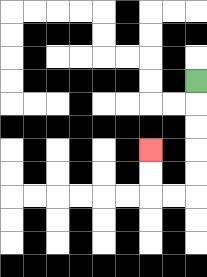{'start': '[8, 3]', 'end': '[6, 6]', 'path_directions': 'D,D,D,D,D,L,L,U,U', 'path_coordinates': '[[8, 3], [8, 4], [8, 5], [8, 6], [8, 7], [8, 8], [7, 8], [6, 8], [6, 7], [6, 6]]'}